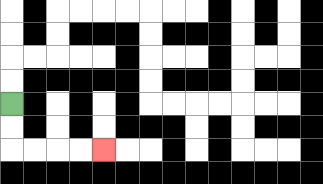{'start': '[0, 4]', 'end': '[4, 6]', 'path_directions': 'D,D,R,R,R,R', 'path_coordinates': '[[0, 4], [0, 5], [0, 6], [1, 6], [2, 6], [3, 6], [4, 6]]'}